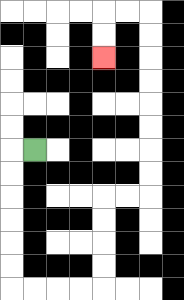{'start': '[1, 6]', 'end': '[4, 2]', 'path_directions': 'L,D,D,D,D,D,D,R,R,R,R,U,U,U,U,R,R,U,U,U,U,U,U,U,U,L,L,D,D', 'path_coordinates': '[[1, 6], [0, 6], [0, 7], [0, 8], [0, 9], [0, 10], [0, 11], [0, 12], [1, 12], [2, 12], [3, 12], [4, 12], [4, 11], [4, 10], [4, 9], [4, 8], [5, 8], [6, 8], [6, 7], [6, 6], [6, 5], [6, 4], [6, 3], [6, 2], [6, 1], [6, 0], [5, 0], [4, 0], [4, 1], [4, 2]]'}